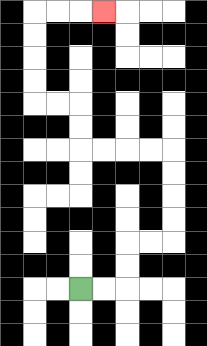{'start': '[3, 12]', 'end': '[4, 0]', 'path_directions': 'R,R,U,U,R,R,U,U,U,U,L,L,L,L,U,U,L,L,U,U,U,U,R,R,R', 'path_coordinates': '[[3, 12], [4, 12], [5, 12], [5, 11], [5, 10], [6, 10], [7, 10], [7, 9], [7, 8], [7, 7], [7, 6], [6, 6], [5, 6], [4, 6], [3, 6], [3, 5], [3, 4], [2, 4], [1, 4], [1, 3], [1, 2], [1, 1], [1, 0], [2, 0], [3, 0], [4, 0]]'}